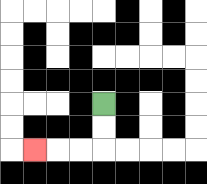{'start': '[4, 4]', 'end': '[1, 6]', 'path_directions': 'D,D,L,L,L', 'path_coordinates': '[[4, 4], [4, 5], [4, 6], [3, 6], [2, 6], [1, 6]]'}